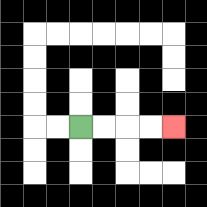{'start': '[3, 5]', 'end': '[7, 5]', 'path_directions': 'R,R,R,R', 'path_coordinates': '[[3, 5], [4, 5], [5, 5], [6, 5], [7, 5]]'}